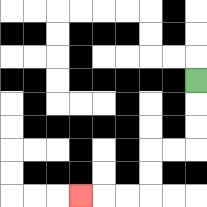{'start': '[8, 3]', 'end': '[3, 8]', 'path_directions': 'D,D,D,L,L,D,D,L,L,L', 'path_coordinates': '[[8, 3], [8, 4], [8, 5], [8, 6], [7, 6], [6, 6], [6, 7], [6, 8], [5, 8], [4, 8], [3, 8]]'}